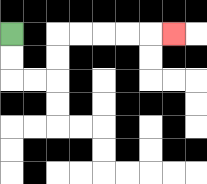{'start': '[0, 1]', 'end': '[7, 1]', 'path_directions': 'D,D,R,R,U,U,R,R,R,R,R', 'path_coordinates': '[[0, 1], [0, 2], [0, 3], [1, 3], [2, 3], [2, 2], [2, 1], [3, 1], [4, 1], [5, 1], [6, 1], [7, 1]]'}